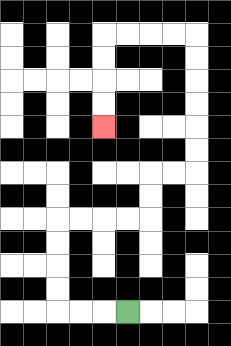{'start': '[5, 13]', 'end': '[4, 5]', 'path_directions': 'L,L,L,U,U,U,U,R,R,R,R,U,U,R,R,U,U,U,U,U,U,L,L,L,L,D,D,D,D', 'path_coordinates': '[[5, 13], [4, 13], [3, 13], [2, 13], [2, 12], [2, 11], [2, 10], [2, 9], [3, 9], [4, 9], [5, 9], [6, 9], [6, 8], [6, 7], [7, 7], [8, 7], [8, 6], [8, 5], [8, 4], [8, 3], [8, 2], [8, 1], [7, 1], [6, 1], [5, 1], [4, 1], [4, 2], [4, 3], [4, 4], [4, 5]]'}